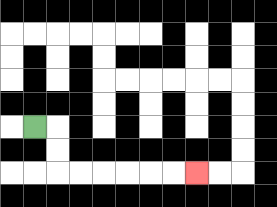{'start': '[1, 5]', 'end': '[8, 7]', 'path_directions': 'R,D,D,R,R,R,R,R,R', 'path_coordinates': '[[1, 5], [2, 5], [2, 6], [2, 7], [3, 7], [4, 7], [5, 7], [6, 7], [7, 7], [8, 7]]'}